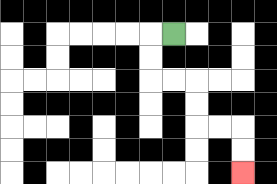{'start': '[7, 1]', 'end': '[10, 7]', 'path_directions': 'L,D,D,R,R,D,D,R,R,D,D', 'path_coordinates': '[[7, 1], [6, 1], [6, 2], [6, 3], [7, 3], [8, 3], [8, 4], [8, 5], [9, 5], [10, 5], [10, 6], [10, 7]]'}